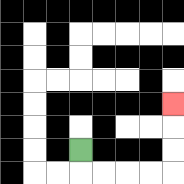{'start': '[3, 6]', 'end': '[7, 4]', 'path_directions': 'D,R,R,R,R,U,U,U', 'path_coordinates': '[[3, 6], [3, 7], [4, 7], [5, 7], [6, 7], [7, 7], [7, 6], [7, 5], [7, 4]]'}